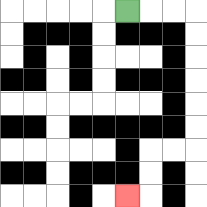{'start': '[5, 0]', 'end': '[5, 8]', 'path_directions': 'R,R,R,D,D,D,D,D,D,L,L,D,D,L', 'path_coordinates': '[[5, 0], [6, 0], [7, 0], [8, 0], [8, 1], [8, 2], [8, 3], [8, 4], [8, 5], [8, 6], [7, 6], [6, 6], [6, 7], [6, 8], [5, 8]]'}